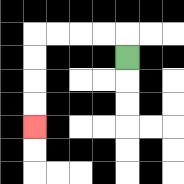{'start': '[5, 2]', 'end': '[1, 5]', 'path_directions': 'U,L,L,L,L,D,D,D,D', 'path_coordinates': '[[5, 2], [5, 1], [4, 1], [3, 1], [2, 1], [1, 1], [1, 2], [1, 3], [1, 4], [1, 5]]'}